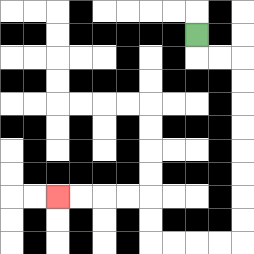{'start': '[8, 1]', 'end': '[2, 8]', 'path_directions': 'D,R,R,D,D,D,D,D,D,D,D,L,L,L,L,U,U,L,L,L,L', 'path_coordinates': '[[8, 1], [8, 2], [9, 2], [10, 2], [10, 3], [10, 4], [10, 5], [10, 6], [10, 7], [10, 8], [10, 9], [10, 10], [9, 10], [8, 10], [7, 10], [6, 10], [6, 9], [6, 8], [5, 8], [4, 8], [3, 8], [2, 8]]'}